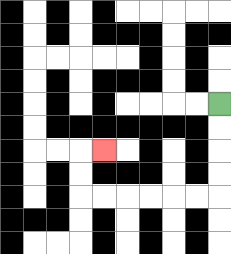{'start': '[9, 4]', 'end': '[4, 6]', 'path_directions': 'D,D,D,D,L,L,L,L,L,L,U,U,R', 'path_coordinates': '[[9, 4], [9, 5], [9, 6], [9, 7], [9, 8], [8, 8], [7, 8], [6, 8], [5, 8], [4, 8], [3, 8], [3, 7], [3, 6], [4, 6]]'}